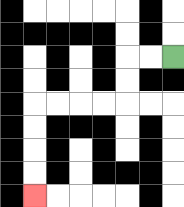{'start': '[7, 2]', 'end': '[1, 8]', 'path_directions': 'L,L,D,D,L,L,L,L,D,D,D,D', 'path_coordinates': '[[7, 2], [6, 2], [5, 2], [5, 3], [5, 4], [4, 4], [3, 4], [2, 4], [1, 4], [1, 5], [1, 6], [1, 7], [1, 8]]'}